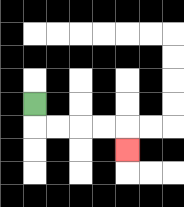{'start': '[1, 4]', 'end': '[5, 6]', 'path_directions': 'D,R,R,R,R,D', 'path_coordinates': '[[1, 4], [1, 5], [2, 5], [3, 5], [4, 5], [5, 5], [5, 6]]'}